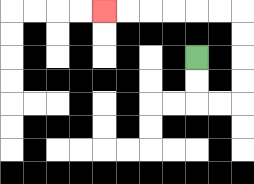{'start': '[8, 2]', 'end': '[4, 0]', 'path_directions': 'D,D,R,R,U,U,U,U,L,L,L,L,L,L', 'path_coordinates': '[[8, 2], [8, 3], [8, 4], [9, 4], [10, 4], [10, 3], [10, 2], [10, 1], [10, 0], [9, 0], [8, 0], [7, 0], [6, 0], [5, 0], [4, 0]]'}